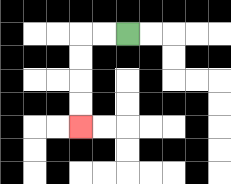{'start': '[5, 1]', 'end': '[3, 5]', 'path_directions': 'L,L,D,D,D,D', 'path_coordinates': '[[5, 1], [4, 1], [3, 1], [3, 2], [3, 3], [3, 4], [3, 5]]'}